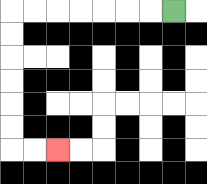{'start': '[7, 0]', 'end': '[2, 6]', 'path_directions': 'L,L,L,L,L,L,L,D,D,D,D,D,D,R,R', 'path_coordinates': '[[7, 0], [6, 0], [5, 0], [4, 0], [3, 0], [2, 0], [1, 0], [0, 0], [0, 1], [0, 2], [0, 3], [0, 4], [0, 5], [0, 6], [1, 6], [2, 6]]'}